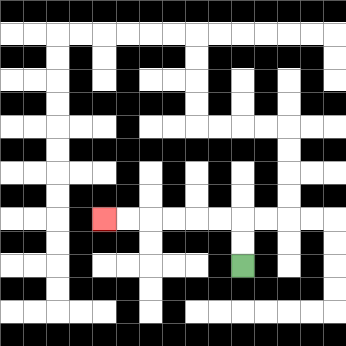{'start': '[10, 11]', 'end': '[4, 9]', 'path_directions': 'U,U,L,L,L,L,L,L', 'path_coordinates': '[[10, 11], [10, 10], [10, 9], [9, 9], [8, 9], [7, 9], [6, 9], [5, 9], [4, 9]]'}